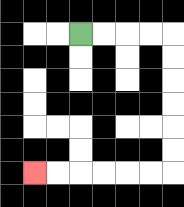{'start': '[3, 1]', 'end': '[1, 7]', 'path_directions': 'R,R,R,R,D,D,D,D,D,D,L,L,L,L,L,L', 'path_coordinates': '[[3, 1], [4, 1], [5, 1], [6, 1], [7, 1], [7, 2], [7, 3], [7, 4], [7, 5], [7, 6], [7, 7], [6, 7], [5, 7], [4, 7], [3, 7], [2, 7], [1, 7]]'}